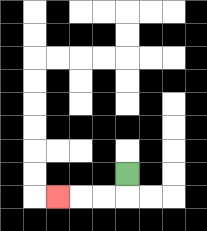{'start': '[5, 7]', 'end': '[2, 8]', 'path_directions': 'D,L,L,L', 'path_coordinates': '[[5, 7], [5, 8], [4, 8], [3, 8], [2, 8]]'}